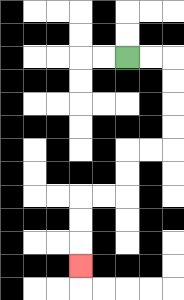{'start': '[5, 2]', 'end': '[3, 11]', 'path_directions': 'R,R,D,D,D,D,L,L,D,D,L,L,D,D,D', 'path_coordinates': '[[5, 2], [6, 2], [7, 2], [7, 3], [7, 4], [7, 5], [7, 6], [6, 6], [5, 6], [5, 7], [5, 8], [4, 8], [3, 8], [3, 9], [3, 10], [3, 11]]'}